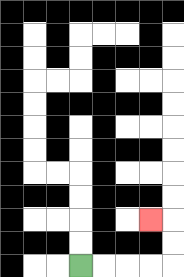{'start': '[3, 11]', 'end': '[6, 9]', 'path_directions': 'R,R,R,R,U,U,L', 'path_coordinates': '[[3, 11], [4, 11], [5, 11], [6, 11], [7, 11], [7, 10], [7, 9], [6, 9]]'}